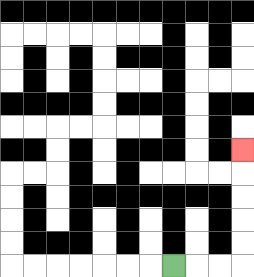{'start': '[7, 11]', 'end': '[10, 6]', 'path_directions': 'R,R,R,U,U,U,U,U', 'path_coordinates': '[[7, 11], [8, 11], [9, 11], [10, 11], [10, 10], [10, 9], [10, 8], [10, 7], [10, 6]]'}